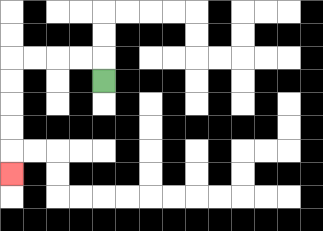{'start': '[4, 3]', 'end': '[0, 7]', 'path_directions': 'U,L,L,L,L,D,D,D,D,D', 'path_coordinates': '[[4, 3], [4, 2], [3, 2], [2, 2], [1, 2], [0, 2], [0, 3], [0, 4], [0, 5], [0, 6], [0, 7]]'}